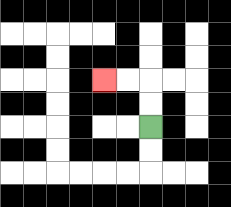{'start': '[6, 5]', 'end': '[4, 3]', 'path_directions': 'U,U,L,L', 'path_coordinates': '[[6, 5], [6, 4], [6, 3], [5, 3], [4, 3]]'}